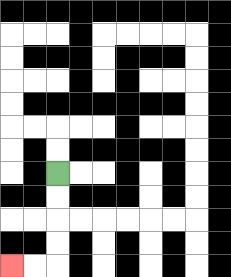{'start': '[2, 7]', 'end': '[0, 11]', 'path_directions': 'D,D,D,D,L,L', 'path_coordinates': '[[2, 7], [2, 8], [2, 9], [2, 10], [2, 11], [1, 11], [0, 11]]'}